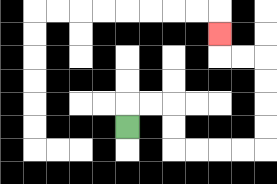{'start': '[5, 5]', 'end': '[9, 1]', 'path_directions': 'U,R,R,D,D,R,R,R,R,U,U,U,U,L,L,U', 'path_coordinates': '[[5, 5], [5, 4], [6, 4], [7, 4], [7, 5], [7, 6], [8, 6], [9, 6], [10, 6], [11, 6], [11, 5], [11, 4], [11, 3], [11, 2], [10, 2], [9, 2], [9, 1]]'}